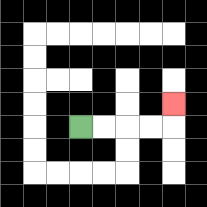{'start': '[3, 5]', 'end': '[7, 4]', 'path_directions': 'R,R,R,R,U', 'path_coordinates': '[[3, 5], [4, 5], [5, 5], [6, 5], [7, 5], [7, 4]]'}